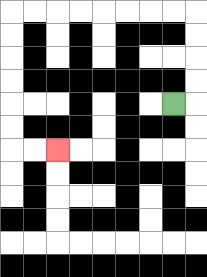{'start': '[7, 4]', 'end': '[2, 6]', 'path_directions': 'R,U,U,U,U,L,L,L,L,L,L,L,L,D,D,D,D,D,D,R,R', 'path_coordinates': '[[7, 4], [8, 4], [8, 3], [8, 2], [8, 1], [8, 0], [7, 0], [6, 0], [5, 0], [4, 0], [3, 0], [2, 0], [1, 0], [0, 0], [0, 1], [0, 2], [0, 3], [0, 4], [0, 5], [0, 6], [1, 6], [2, 6]]'}